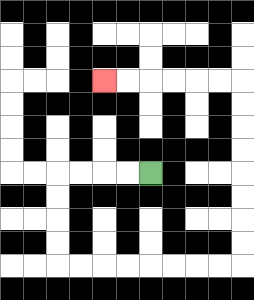{'start': '[6, 7]', 'end': '[4, 3]', 'path_directions': 'L,L,L,L,D,D,D,D,R,R,R,R,R,R,R,R,U,U,U,U,U,U,U,U,L,L,L,L,L,L', 'path_coordinates': '[[6, 7], [5, 7], [4, 7], [3, 7], [2, 7], [2, 8], [2, 9], [2, 10], [2, 11], [3, 11], [4, 11], [5, 11], [6, 11], [7, 11], [8, 11], [9, 11], [10, 11], [10, 10], [10, 9], [10, 8], [10, 7], [10, 6], [10, 5], [10, 4], [10, 3], [9, 3], [8, 3], [7, 3], [6, 3], [5, 3], [4, 3]]'}